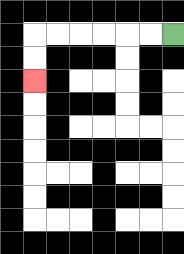{'start': '[7, 1]', 'end': '[1, 3]', 'path_directions': 'L,L,L,L,L,L,D,D', 'path_coordinates': '[[7, 1], [6, 1], [5, 1], [4, 1], [3, 1], [2, 1], [1, 1], [1, 2], [1, 3]]'}